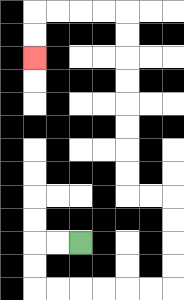{'start': '[3, 10]', 'end': '[1, 2]', 'path_directions': 'L,L,D,D,R,R,R,R,R,R,U,U,U,U,L,L,U,U,U,U,U,U,U,U,L,L,L,L,D,D', 'path_coordinates': '[[3, 10], [2, 10], [1, 10], [1, 11], [1, 12], [2, 12], [3, 12], [4, 12], [5, 12], [6, 12], [7, 12], [7, 11], [7, 10], [7, 9], [7, 8], [6, 8], [5, 8], [5, 7], [5, 6], [5, 5], [5, 4], [5, 3], [5, 2], [5, 1], [5, 0], [4, 0], [3, 0], [2, 0], [1, 0], [1, 1], [1, 2]]'}